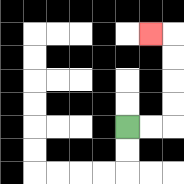{'start': '[5, 5]', 'end': '[6, 1]', 'path_directions': 'R,R,U,U,U,U,L', 'path_coordinates': '[[5, 5], [6, 5], [7, 5], [7, 4], [7, 3], [7, 2], [7, 1], [6, 1]]'}